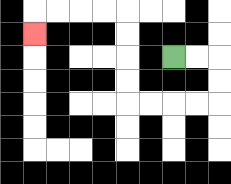{'start': '[7, 2]', 'end': '[1, 1]', 'path_directions': 'R,R,D,D,L,L,L,L,U,U,U,U,L,L,L,L,D', 'path_coordinates': '[[7, 2], [8, 2], [9, 2], [9, 3], [9, 4], [8, 4], [7, 4], [6, 4], [5, 4], [5, 3], [5, 2], [5, 1], [5, 0], [4, 0], [3, 0], [2, 0], [1, 0], [1, 1]]'}